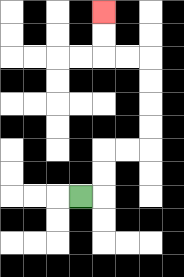{'start': '[3, 8]', 'end': '[4, 0]', 'path_directions': 'R,U,U,R,R,U,U,U,U,L,L,U,U', 'path_coordinates': '[[3, 8], [4, 8], [4, 7], [4, 6], [5, 6], [6, 6], [6, 5], [6, 4], [6, 3], [6, 2], [5, 2], [4, 2], [4, 1], [4, 0]]'}